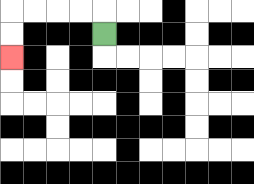{'start': '[4, 1]', 'end': '[0, 2]', 'path_directions': 'U,L,L,L,L,D,D', 'path_coordinates': '[[4, 1], [4, 0], [3, 0], [2, 0], [1, 0], [0, 0], [0, 1], [0, 2]]'}